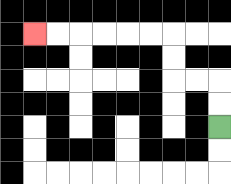{'start': '[9, 5]', 'end': '[1, 1]', 'path_directions': 'U,U,L,L,U,U,L,L,L,L,L,L', 'path_coordinates': '[[9, 5], [9, 4], [9, 3], [8, 3], [7, 3], [7, 2], [7, 1], [6, 1], [5, 1], [4, 1], [3, 1], [2, 1], [1, 1]]'}